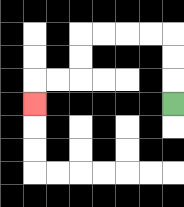{'start': '[7, 4]', 'end': '[1, 4]', 'path_directions': 'U,U,U,L,L,L,L,D,D,L,L,D', 'path_coordinates': '[[7, 4], [7, 3], [7, 2], [7, 1], [6, 1], [5, 1], [4, 1], [3, 1], [3, 2], [3, 3], [2, 3], [1, 3], [1, 4]]'}